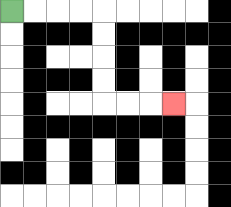{'start': '[0, 0]', 'end': '[7, 4]', 'path_directions': 'R,R,R,R,D,D,D,D,R,R,R', 'path_coordinates': '[[0, 0], [1, 0], [2, 0], [3, 0], [4, 0], [4, 1], [4, 2], [4, 3], [4, 4], [5, 4], [6, 4], [7, 4]]'}